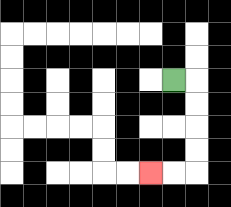{'start': '[7, 3]', 'end': '[6, 7]', 'path_directions': 'R,D,D,D,D,L,L', 'path_coordinates': '[[7, 3], [8, 3], [8, 4], [8, 5], [8, 6], [8, 7], [7, 7], [6, 7]]'}